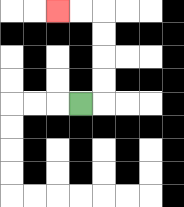{'start': '[3, 4]', 'end': '[2, 0]', 'path_directions': 'R,U,U,U,U,L,L', 'path_coordinates': '[[3, 4], [4, 4], [4, 3], [4, 2], [4, 1], [4, 0], [3, 0], [2, 0]]'}